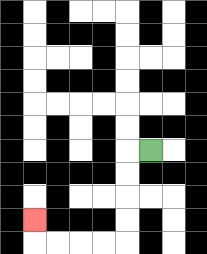{'start': '[6, 6]', 'end': '[1, 9]', 'path_directions': 'L,D,D,D,D,L,L,L,L,U', 'path_coordinates': '[[6, 6], [5, 6], [5, 7], [5, 8], [5, 9], [5, 10], [4, 10], [3, 10], [2, 10], [1, 10], [1, 9]]'}